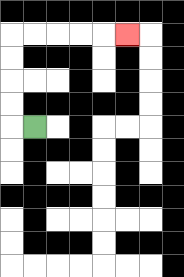{'start': '[1, 5]', 'end': '[5, 1]', 'path_directions': 'L,U,U,U,U,R,R,R,R,R', 'path_coordinates': '[[1, 5], [0, 5], [0, 4], [0, 3], [0, 2], [0, 1], [1, 1], [2, 1], [3, 1], [4, 1], [5, 1]]'}